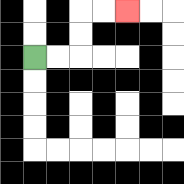{'start': '[1, 2]', 'end': '[5, 0]', 'path_directions': 'R,R,U,U,R,R', 'path_coordinates': '[[1, 2], [2, 2], [3, 2], [3, 1], [3, 0], [4, 0], [5, 0]]'}